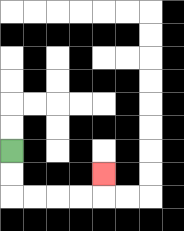{'start': '[0, 6]', 'end': '[4, 7]', 'path_directions': 'D,D,R,R,R,R,U', 'path_coordinates': '[[0, 6], [0, 7], [0, 8], [1, 8], [2, 8], [3, 8], [4, 8], [4, 7]]'}